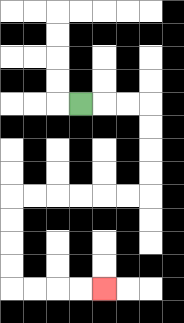{'start': '[3, 4]', 'end': '[4, 12]', 'path_directions': 'R,R,R,D,D,D,D,L,L,L,L,L,L,D,D,D,D,R,R,R,R', 'path_coordinates': '[[3, 4], [4, 4], [5, 4], [6, 4], [6, 5], [6, 6], [6, 7], [6, 8], [5, 8], [4, 8], [3, 8], [2, 8], [1, 8], [0, 8], [0, 9], [0, 10], [0, 11], [0, 12], [1, 12], [2, 12], [3, 12], [4, 12]]'}